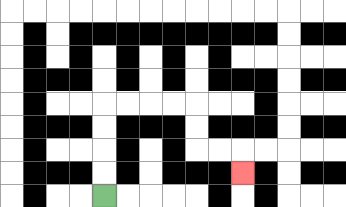{'start': '[4, 8]', 'end': '[10, 7]', 'path_directions': 'U,U,U,U,R,R,R,R,D,D,R,R,D', 'path_coordinates': '[[4, 8], [4, 7], [4, 6], [4, 5], [4, 4], [5, 4], [6, 4], [7, 4], [8, 4], [8, 5], [8, 6], [9, 6], [10, 6], [10, 7]]'}